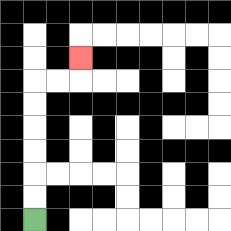{'start': '[1, 9]', 'end': '[3, 2]', 'path_directions': 'U,U,U,U,U,U,R,R,U', 'path_coordinates': '[[1, 9], [1, 8], [1, 7], [1, 6], [1, 5], [1, 4], [1, 3], [2, 3], [3, 3], [3, 2]]'}